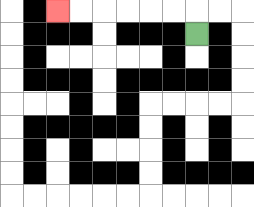{'start': '[8, 1]', 'end': '[2, 0]', 'path_directions': 'U,L,L,L,L,L,L', 'path_coordinates': '[[8, 1], [8, 0], [7, 0], [6, 0], [5, 0], [4, 0], [3, 0], [2, 0]]'}